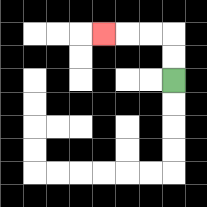{'start': '[7, 3]', 'end': '[4, 1]', 'path_directions': 'U,U,L,L,L', 'path_coordinates': '[[7, 3], [7, 2], [7, 1], [6, 1], [5, 1], [4, 1]]'}